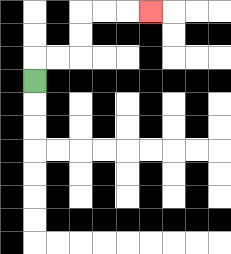{'start': '[1, 3]', 'end': '[6, 0]', 'path_directions': 'U,R,R,U,U,R,R,R', 'path_coordinates': '[[1, 3], [1, 2], [2, 2], [3, 2], [3, 1], [3, 0], [4, 0], [5, 0], [6, 0]]'}